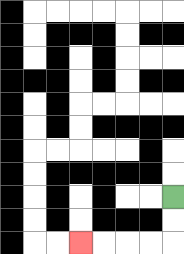{'start': '[7, 8]', 'end': '[3, 10]', 'path_directions': 'D,D,L,L,L,L', 'path_coordinates': '[[7, 8], [7, 9], [7, 10], [6, 10], [5, 10], [4, 10], [3, 10]]'}